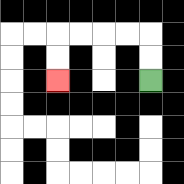{'start': '[6, 3]', 'end': '[2, 3]', 'path_directions': 'U,U,L,L,L,L,D,D', 'path_coordinates': '[[6, 3], [6, 2], [6, 1], [5, 1], [4, 1], [3, 1], [2, 1], [2, 2], [2, 3]]'}